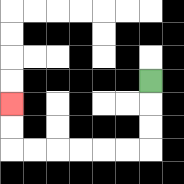{'start': '[6, 3]', 'end': '[0, 4]', 'path_directions': 'D,D,D,L,L,L,L,L,L,U,U', 'path_coordinates': '[[6, 3], [6, 4], [6, 5], [6, 6], [5, 6], [4, 6], [3, 6], [2, 6], [1, 6], [0, 6], [0, 5], [0, 4]]'}